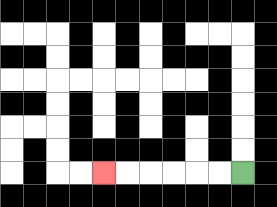{'start': '[10, 7]', 'end': '[4, 7]', 'path_directions': 'L,L,L,L,L,L', 'path_coordinates': '[[10, 7], [9, 7], [8, 7], [7, 7], [6, 7], [5, 7], [4, 7]]'}